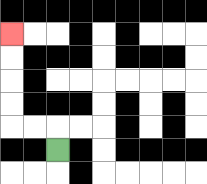{'start': '[2, 6]', 'end': '[0, 1]', 'path_directions': 'U,L,L,U,U,U,U', 'path_coordinates': '[[2, 6], [2, 5], [1, 5], [0, 5], [0, 4], [0, 3], [0, 2], [0, 1]]'}